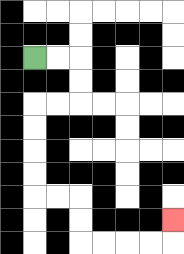{'start': '[1, 2]', 'end': '[7, 9]', 'path_directions': 'R,R,D,D,L,L,D,D,D,D,R,R,D,D,R,R,R,R,U', 'path_coordinates': '[[1, 2], [2, 2], [3, 2], [3, 3], [3, 4], [2, 4], [1, 4], [1, 5], [1, 6], [1, 7], [1, 8], [2, 8], [3, 8], [3, 9], [3, 10], [4, 10], [5, 10], [6, 10], [7, 10], [7, 9]]'}